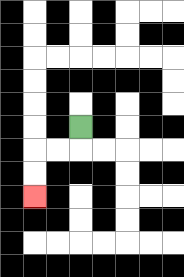{'start': '[3, 5]', 'end': '[1, 8]', 'path_directions': 'D,L,L,D,D', 'path_coordinates': '[[3, 5], [3, 6], [2, 6], [1, 6], [1, 7], [1, 8]]'}